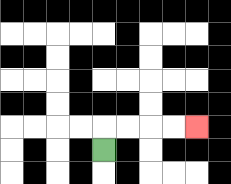{'start': '[4, 6]', 'end': '[8, 5]', 'path_directions': 'U,R,R,R,R', 'path_coordinates': '[[4, 6], [4, 5], [5, 5], [6, 5], [7, 5], [8, 5]]'}